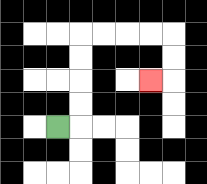{'start': '[2, 5]', 'end': '[6, 3]', 'path_directions': 'R,U,U,U,U,R,R,R,R,D,D,L', 'path_coordinates': '[[2, 5], [3, 5], [3, 4], [3, 3], [3, 2], [3, 1], [4, 1], [5, 1], [6, 1], [7, 1], [7, 2], [7, 3], [6, 3]]'}